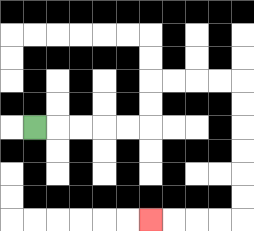{'start': '[1, 5]', 'end': '[6, 9]', 'path_directions': 'R,R,R,R,R,U,U,R,R,R,R,D,D,D,D,D,D,L,L,L,L', 'path_coordinates': '[[1, 5], [2, 5], [3, 5], [4, 5], [5, 5], [6, 5], [6, 4], [6, 3], [7, 3], [8, 3], [9, 3], [10, 3], [10, 4], [10, 5], [10, 6], [10, 7], [10, 8], [10, 9], [9, 9], [8, 9], [7, 9], [6, 9]]'}